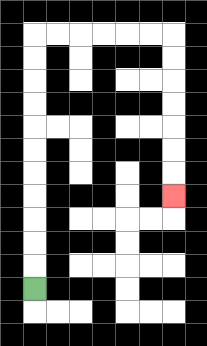{'start': '[1, 12]', 'end': '[7, 8]', 'path_directions': 'U,U,U,U,U,U,U,U,U,U,U,R,R,R,R,R,R,D,D,D,D,D,D,D', 'path_coordinates': '[[1, 12], [1, 11], [1, 10], [1, 9], [1, 8], [1, 7], [1, 6], [1, 5], [1, 4], [1, 3], [1, 2], [1, 1], [2, 1], [3, 1], [4, 1], [5, 1], [6, 1], [7, 1], [7, 2], [7, 3], [7, 4], [7, 5], [7, 6], [7, 7], [7, 8]]'}